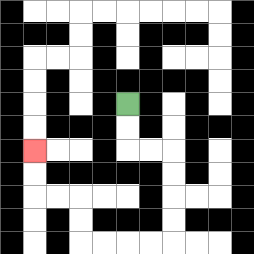{'start': '[5, 4]', 'end': '[1, 6]', 'path_directions': 'D,D,R,R,D,D,D,D,L,L,L,L,U,U,L,L,U,U', 'path_coordinates': '[[5, 4], [5, 5], [5, 6], [6, 6], [7, 6], [7, 7], [7, 8], [7, 9], [7, 10], [6, 10], [5, 10], [4, 10], [3, 10], [3, 9], [3, 8], [2, 8], [1, 8], [1, 7], [1, 6]]'}